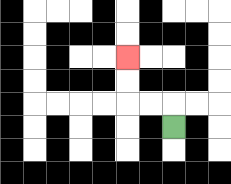{'start': '[7, 5]', 'end': '[5, 2]', 'path_directions': 'U,L,L,U,U', 'path_coordinates': '[[7, 5], [7, 4], [6, 4], [5, 4], [5, 3], [5, 2]]'}